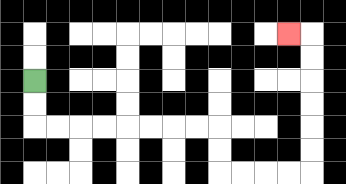{'start': '[1, 3]', 'end': '[12, 1]', 'path_directions': 'D,D,R,R,R,R,R,R,R,R,D,D,R,R,R,R,U,U,U,U,U,U,L', 'path_coordinates': '[[1, 3], [1, 4], [1, 5], [2, 5], [3, 5], [4, 5], [5, 5], [6, 5], [7, 5], [8, 5], [9, 5], [9, 6], [9, 7], [10, 7], [11, 7], [12, 7], [13, 7], [13, 6], [13, 5], [13, 4], [13, 3], [13, 2], [13, 1], [12, 1]]'}